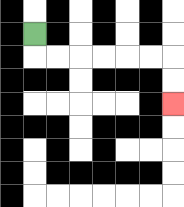{'start': '[1, 1]', 'end': '[7, 4]', 'path_directions': 'D,R,R,R,R,R,R,D,D', 'path_coordinates': '[[1, 1], [1, 2], [2, 2], [3, 2], [4, 2], [5, 2], [6, 2], [7, 2], [7, 3], [7, 4]]'}